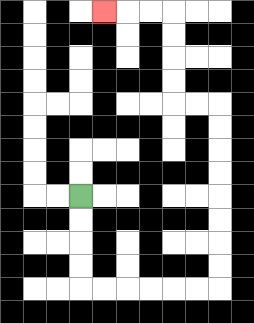{'start': '[3, 8]', 'end': '[4, 0]', 'path_directions': 'D,D,D,D,R,R,R,R,R,R,U,U,U,U,U,U,U,U,L,L,U,U,U,U,L,L,L', 'path_coordinates': '[[3, 8], [3, 9], [3, 10], [3, 11], [3, 12], [4, 12], [5, 12], [6, 12], [7, 12], [8, 12], [9, 12], [9, 11], [9, 10], [9, 9], [9, 8], [9, 7], [9, 6], [9, 5], [9, 4], [8, 4], [7, 4], [7, 3], [7, 2], [7, 1], [7, 0], [6, 0], [5, 0], [4, 0]]'}